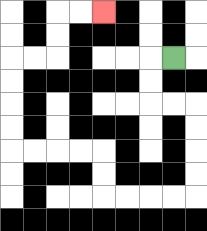{'start': '[7, 2]', 'end': '[4, 0]', 'path_directions': 'L,D,D,R,R,D,D,D,D,L,L,L,L,U,U,L,L,L,L,U,U,U,U,R,R,U,U,R,R', 'path_coordinates': '[[7, 2], [6, 2], [6, 3], [6, 4], [7, 4], [8, 4], [8, 5], [8, 6], [8, 7], [8, 8], [7, 8], [6, 8], [5, 8], [4, 8], [4, 7], [4, 6], [3, 6], [2, 6], [1, 6], [0, 6], [0, 5], [0, 4], [0, 3], [0, 2], [1, 2], [2, 2], [2, 1], [2, 0], [3, 0], [4, 0]]'}